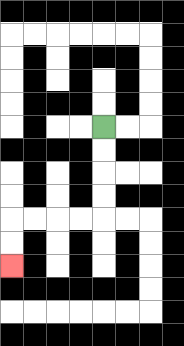{'start': '[4, 5]', 'end': '[0, 11]', 'path_directions': 'D,D,D,D,L,L,L,L,D,D', 'path_coordinates': '[[4, 5], [4, 6], [4, 7], [4, 8], [4, 9], [3, 9], [2, 9], [1, 9], [0, 9], [0, 10], [0, 11]]'}